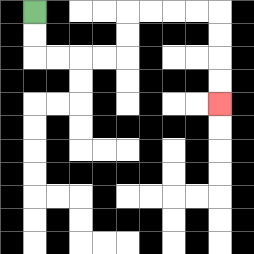{'start': '[1, 0]', 'end': '[9, 4]', 'path_directions': 'D,D,R,R,R,R,U,U,R,R,R,R,D,D,D,D', 'path_coordinates': '[[1, 0], [1, 1], [1, 2], [2, 2], [3, 2], [4, 2], [5, 2], [5, 1], [5, 0], [6, 0], [7, 0], [8, 0], [9, 0], [9, 1], [9, 2], [9, 3], [9, 4]]'}